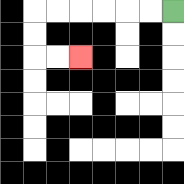{'start': '[7, 0]', 'end': '[3, 2]', 'path_directions': 'L,L,L,L,L,L,D,D,R,R', 'path_coordinates': '[[7, 0], [6, 0], [5, 0], [4, 0], [3, 0], [2, 0], [1, 0], [1, 1], [1, 2], [2, 2], [3, 2]]'}